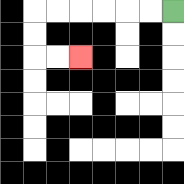{'start': '[7, 0]', 'end': '[3, 2]', 'path_directions': 'L,L,L,L,L,L,D,D,R,R', 'path_coordinates': '[[7, 0], [6, 0], [5, 0], [4, 0], [3, 0], [2, 0], [1, 0], [1, 1], [1, 2], [2, 2], [3, 2]]'}